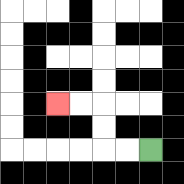{'start': '[6, 6]', 'end': '[2, 4]', 'path_directions': 'L,L,U,U,L,L', 'path_coordinates': '[[6, 6], [5, 6], [4, 6], [4, 5], [4, 4], [3, 4], [2, 4]]'}